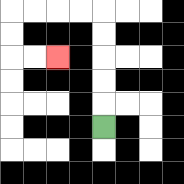{'start': '[4, 5]', 'end': '[2, 2]', 'path_directions': 'U,U,U,U,U,L,L,L,L,D,D,R,R', 'path_coordinates': '[[4, 5], [4, 4], [4, 3], [4, 2], [4, 1], [4, 0], [3, 0], [2, 0], [1, 0], [0, 0], [0, 1], [0, 2], [1, 2], [2, 2]]'}